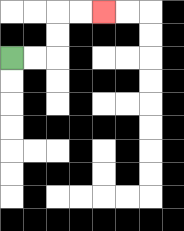{'start': '[0, 2]', 'end': '[4, 0]', 'path_directions': 'R,R,U,U,R,R', 'path_coordinates': '[[0, 2], [1, 2], [2, 2], [2, 1], [2, 0], [3, 0], [4, 0]]'}